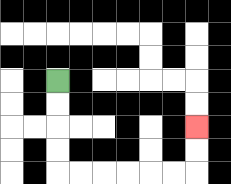{'start': '[2, 3]', 'end': '[8, 5]', 'path_directions': 'D,D,D,D,R,R,R,R,R,R,U,U', 'path_coordinates': '[[2, 3], [2, 4], [2, 5], [2, 6], [2, 7], [3, 7], [4, 7], [5, 7], [6, 7], [7, 7], [8, 7], [8, 6], [8, 5]]'}